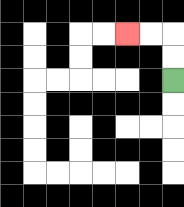{'start': '[7, 3]', 'end': '[5, 1]', 'path_directions': 'U,U,L,L', 'path_coordinates': '[[7, 3], [7, 2], [7, 1], [6, 1], [5, 1]]'}